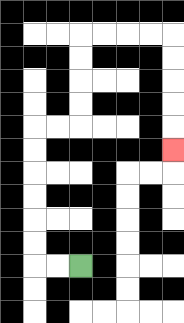{'start': '[3, 11]', 'end': '[7, 6]', 'path_directions': 'L,L,U,U,U,U,U,U,R,R,U,U,U,U,R,R,R,R,D,D,D,D,D', 'path_coordinates': '[[3, 11], [2, 11], [1, 11], [1, 10], [1, 9], [1, 8], [1, 7], [1, 6], [1, 5], [2, 5], [3, 5], [3, 4], [3, 3], [3, 2], [3, 1], [4, 1], [5, 1], [6, 1], [7, 1], [7, 2], [7, 3], [7, 4], [7, 5], [7, 6]]'}